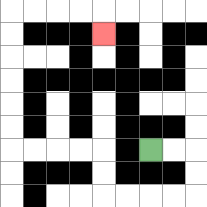{'start': '[6, 6]', 'end': '[4, 1]', 'path_directions': 'R,R,D,D,L,L,L,L,U,U,L,L,L,L,U,U,U,U,U,U,R,R,R,R,D', 'path_coordinates': '[[6, 6], [7, 6], [8, 6], [8, 7], [8, 8], [7, 8], [6, 8], [5, 8], [4, 8], [4, 7], [4, 6], [3, 6], [2, 6], [1, 6], [0, 6], [0, 5], [0, 4], [0, 3], [0, 2], [0, 1], [0, 0], [1, 0], [2, 0], [3, 0], [4, 0], [4, 1]]'}